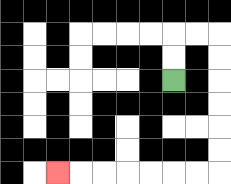{'start': '[7, 3]', 'end': '[2, 7]', 'path_directions': 'U,U,R,R,D,D,D,D,D,D,L,L,L,L,L,L,L', 'path_coordinates': '[[7, 3], [7, 2], [7, 1], [8, 1], [9, 1], [9, 2], [9, 3], [9, 4], [9, 5], [9, 6], [9, 7], [8, 7], [7, 7], [6, 7], [5, 7], [4, 7], [3, 7], [2, 7]]'}